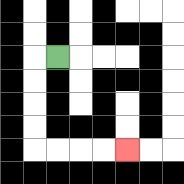{'start': '[2, 2]', 'end': '[5, 6]', 'path_directions': 'L,D,D,D,D,R,R,R,R', 'path_coordinates': '[[2, 2], [1, 2], [1, 3], [1, 4], [1, 5], [1, 6], [2, 6], [3, 6], [4, 6], [5, 6]]'}